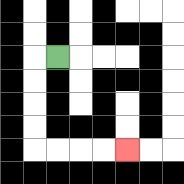{'start': '[2, 2]', 'end': '[5, 6]', 'path_directions': 'L,D,D,D,D,R,R,R,R', 'path_coordinates': '[[2, 2], [1, 2], [1, 3], [1, 4], [1, 5], [1, 6], [2, 6], [3, 6], [4, 6], [5, 6]]'}